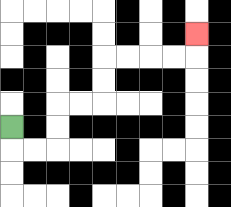{'start': '[0, 5]', 'end': '[8, 1]', 'path_directions': 'D,R,R,U,U,R,R,U,U,R,R,R,R,U', 'path_coordinates': '[[0, 5], [0, 6], [1, 6], [2, 6], [2, 5], [2, 4], [3, 4], [4, 4], [4, 3], [4, 2], [5, 2], [6, 2], [7, 2], [8, 2], [8, 1]]'}